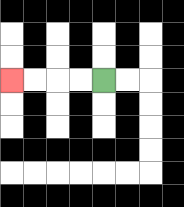{'start': '[4, 3]', 'end': '[0, 3]', 'path_directions': 'L,L,L,L', 'path_coordinates': '[[4, 3], [3, 3], [2, 3], [1, 3], [0, 3]]'}